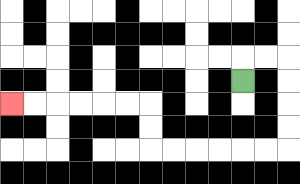{'start': '[10, 3]', 'end': '[0, 4]', 'path_directions': 'U,R,R,D,D,D,D,L,L,L,L,L,L,U,U,L,L,L,L,L,L', 'path_coordinates': '[[10, 3], [10, 2], [11, 2], [12, 2], [12, 3], [12, 4], [12, 5], [12, 6], [11, 6], [10, 6], [9, 6], [8, 6], [7, 6], [6, 6], [6, 5], [6, 4], [5, 4], [4, 4], [3, 4], [2, 4], [1, 4], [0, 4]]'}